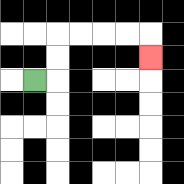{'start': '[1, 3]', 'end': '[6, 2]', 'path_directions': 'R,U,U,R,R,R,R,D', 'path_coordinates': '[[1, 3], [2, 3], [2, 2], [2, 1], [3, 1], [4, 1], [5, 1], [6, 1], [6, 2]]'}